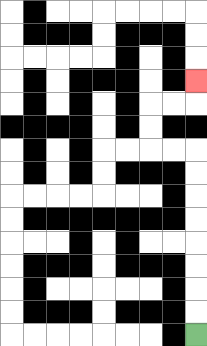{'start': '[8, 14]', 'end': '[8, 3]', 'path_directions': 'U,U,U,U,U,U,U,U,L,L,U,U,R,R,U', 'path_coordinates': '[[8, 14], [8, 13], [8, 12], [8, 11], [8, 10], [8, 9], [8, 8], [8, 7], [8, 6], [7, 6], [6, 6], [6, 5], [6, 4], [7, 4], [8, 4], [8, 3]]'}